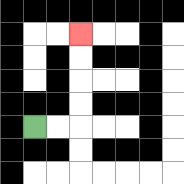{'start': '[1, 5]', 'end': '[3, 1]', 'path_directions': 'R,R,U,U,U,U', 'path_coordinates': '[[1, 5], [2, 5], [3, 5], [3, 4], [3, 3], [3, 2], [3, 1]]'}